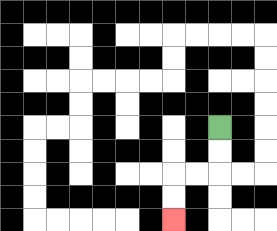{'start': '[9, 5]', 'end': '[7, 9]', 'path_directions': 'D,D,L,L,D,D', 'path_coordinates': '[[9, 5], [9, 6], [9, 7], [8, 7], [7, 7], [7, 8], [7, 9]]'}